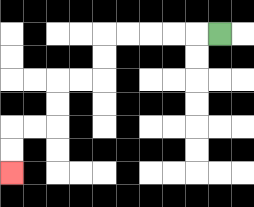{'start': '[9, 1]', 'end': '[0, 7]', 'path_directions': 'L,L,L,L,L,D,D,L,L,D,D,L,L,D,D', 'path_coordinates': '[[9, 1], [8, 1], [7, 1], [6, 1], [5, 1], [4, 1], [4, 2], [4, 3], [3, 3], [2, 3], [2, 4], [2, 5], [1, 5], [0, 5], [0, 6], [0, 7]]'}